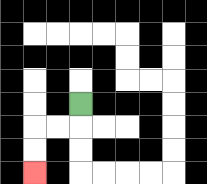{'start': '[3, 4]', 'end': '[1, 7]', 'path_directions': 'D,L,L,D,D', 'path_coordinates': '[[3, 4], [3, 5], [2, 5], [1, 5], [1, 6], [1, 7]]'}